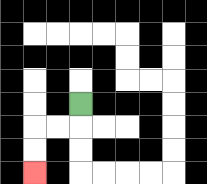{'start': '[3, 4]', 'end': '[1, 7]', 'path_directions': 'D,L,L,D,D', 'path_coordinates': '[[3, 4], [3, 5], [2, 5], [1, 5], [1, 6], [1, 7]]'}